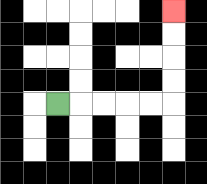{'start': '[2, 4]', 'end': '[7, 0]', 'path_directions': 'R,R,R,R,R,U,U,U,U', 'path_coordinates': '[[2, 4], [3, 4], [4, 4], [5, 4], [6, 4], [7, 4], [7, 3], [7, 2], [7, 1], [7, 0]]'}